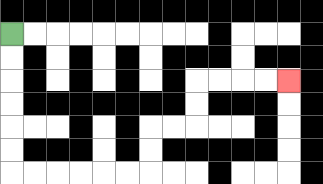{'start': '[0, 1]', 'end': '[12, 3]', 'path_directions': 'D,D,D,D,D,D,R,R,R,R,R,R,U,U,R,R,U,U,R,R,R,R', 'path_coordinates': '[[0, 1], [0, 2], [0, 3], [0, 4], [0, 5], [0, 6], [0, 7], [1, 7], [2, 7], [3, 7], [4, 7], [5, 7], [6, 7], [6, 6], [6, 5], [7, 5], [8, 5], [8, 4], [8, 3], [9, 3], [10, 3], [11, 3], [12, 3]]'}